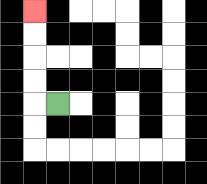{'start': '[2, 4]', 'end': '[1, 0]', 'path_directions': 'L,U,U,U,U', 'path_coordinates': '[[2, 4], [1, 4], [1, 3], [1, 2], [1, 1], [1, 0]]'}